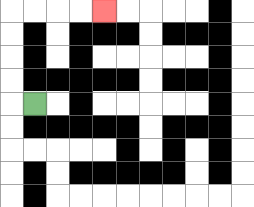{'start': '[1, 4]', 'end': '[4, 0]', 'path_directions': 'L,U,U,U,U,R,R,R,R', 'path_coordinates': '[[1, 4], [0, 4], [0, 3], [0, 2], [0, 1], [0, 0], [1, 0], [2, 0], [3, 0], [4, 0]]'}